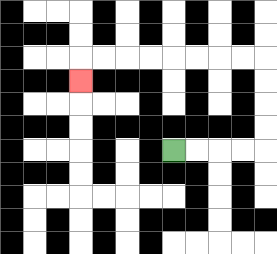{'start': '[7, 6]', 'end': '[3, 3]', 'path_directions': 'R,R,R,R,U,U,U,U,L,L,L,L,L,L,L,L,D', 'path_coordinates': '[[7, 6], [8, 6], [9, 6], [10, 6], [11, 6], [11, 5], [11, 4], [11, 3], [11, 2], [10, 2], [9, 2], [8, 2], [7, 2], [6, 2], [5, 2], [4, 2], [3, 2], [3, 3]]'}